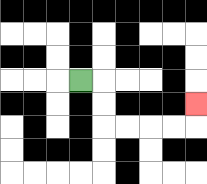{'start': '[3, 3]', 'end': '[8, 4]', 'path_directions': 'R,D,D,R,R,R,R,U', 'path_coordinates': '[[3, 3], [4, 3], [4, 4], [4, 5], [5, 5], [6, 5], [7, 5], [8, 5], [8, 4]]'}